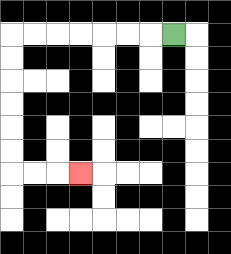{'start': '[7, 1]', 'end': '[3, 7]', 'path_directions': 'L,L,L,L,L,L,L,D,D,D,D,D,D,R,R,R', 'path_coordinates': '[[7, 1], [6, 1], [5, 1], [4, 1], [3, 1], [2, 1], [1, 1], [0, 1], [0, 2], [0, 3], [0, 4], [0, 5], [0, 6], [0, 7], [1, 7], [2, 7], [3, 7]]'}